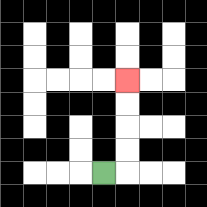{'start': '[4, 7]', 'end': '[5, 3]', 'path_directions': 'R,U,U,U,U', 'path_coordinates': '[[4, 7], [5, 7], [5, 6], [5, 5], [5, 4], [5, 3]]'}